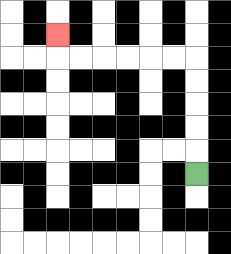{'start': '[8, 7]', 'end': '[2, 1]', 'path_directions': 'U,U,U,U,U,L,L,L,L,L,L,U', 'path_coordinates': '[[8, 7], [8, 6], [8, 5], [8, 4], [8, 3], [8, 2], [7, 2], [6, 2], [5, 2], [4, 2], [3, 2], [2, 2], [2, 1]]'}